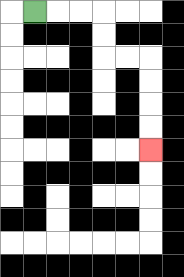{'start': '[1, 0]', 'end': '[6, 6]', 'path_directions': 'R,R,R,D,D,R,R,D,D,D,D', 'path_coordinates': '[[1, 0], [2, 0], [3, 0], [4, 0], [4, 1], [4, 2], [5, 2], [6, 2], [6, 3], [6, 4], [6, 5], [6, 6]]'}